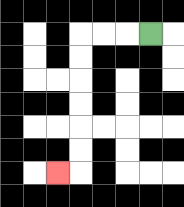{'start': '[6, 1]', 'end': '[2, 7]', 'path_directions': 'L,L,L,D,D,D,D,D,D,L', 'path_coordinates': '[[6, 1], [5, 1], [4, 1], [3, 1], [3, 2], [3, 3], [3, 4], [3, 5], [3, 6], [3, 7], [2, 7]]'}